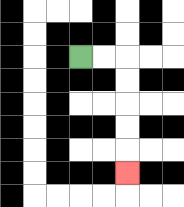{'start': '[3, 2]', 'end': '[5, 7]', 'path_directions': 'R,R,D,D,D,D,D', 'path_coordinates': '[[3, 2], [4, 2], [5, 2], [5, 3], [5, 4], [5, 5], [5, 6], [5, 7]]'}